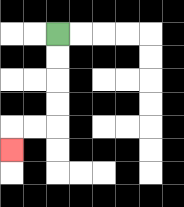{'start': '[2, 1]', 'end': '[0, 6]', 'path_directions': 'D,D,D,D,L,L,D', 'path_coordinates': '[[2, 1], [2, 2], [2, 3], [2, 4], [2, 5], [1, 5], [0, 5], [0, 6]]'}